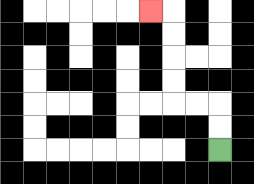{'start': '[9, 6]', 'end': '[6, 0]', 'path_directions': 'U,U,L,L,U,U,U,U,L', 'path_coordinates': '[[9, 6], [9, 5], [9, 4], [8, 4], [7, 4], [7, 3], [7, 2], [7, 1], [7, 0], [6, 0]]'}